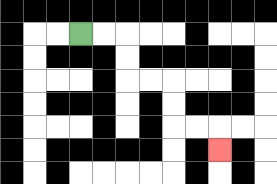{'start': '[3, 1]', 'end': '[9, 6]', 'path_directions': 'R,R,D,D,R,R,D,D,R,R,D', 'path_coordinates': '[[3, 1], [4, 1], [5, 1], [5, 2], [5, 3], [6, 3], [7, 3], [7, 4], [7, 5], [8, 5], [9, 5], [9, 6]]'}